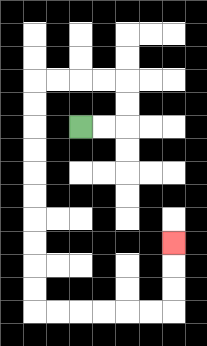{'start': '[3, 5]', 'end': '[7, 10]', 'path_directions': 'R,R,U,U,L,L,L,L,D,D,D,D,D,D,D,D,D,D,R,R,R,R,R,R,U,U,U', 'path_coordinates': '[[3, 5], [4, 5], [5, 5], [5, 4], [5, 3], [4, 3], [3, 3], [2, 3], [1, 3], [1, 4], [1, 5], [1, 6], [1, 7], [1, 8], [1, 9], [1, 10], [1, 11], [1, 12], [1, 13], [2, 13], [3, 13], [4, 13], [5, 13], [6, 13], [7, 13], [7, 12], [7, 11], [7, 10]]'}